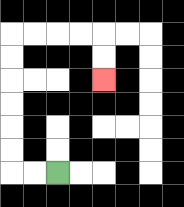{'start': '[2, 7]', 'end': '[4, 3]', 'path_directions': 'L,L,U,U,U,U,U,U,R,R,R,R,D,D', 'path_coordinates': '[[2, 7], [1, 7], [0, 7], [0, 6], [0, 5], [0, 4], [0, 3], [0, 2], [0, 1], [1, 1], [2, 1], [3, 1], [4, 1], [4, 2], [4, 3]]'}